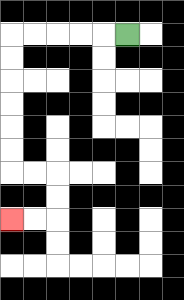{'start': '[5, 1]', 'end': '[0, 9]', 'path_directions': 'L,L,L,L,L,D,D,D,D,D,D,R,R,D,D,L,L', 'path_coordinates': '[[5, 1], [4, 1], [3, 1], [2, 1], [1, 1], [0, 1], [0, 2], [0, 3], [0, 4], [0, 5], [0, 6], [0, 7], [1, 7], [2, 7], [2, 8], [2, 9], [1, 9], [0, 9]]'}